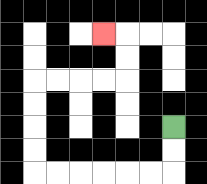{'start': '[7, 5]', 'end': '[4, 1]', 'path_directions': 'D,D,L,L,L,L,L,L,U,U,U,U,R,R,R,R,U,U,L', 'path_coordinates': '[[7, 5], [7, 6], [7, 7], [6, 7], [5, 7], [4, 7], [3, 7], [2, 7], [1, 7], [1, 6], [1, 5], [1, 4], [1, 3], [2, 3], [3, 3], [4, 3], [5, 3], [5, 2], [5, 1], [4, 1]]'}